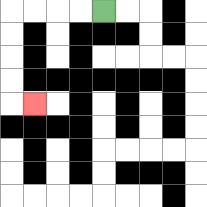{'start': '[4, 0]', 'end': '[1, 4]', 'path_directions': 'L,L,L,L,D,D,D,D,R', 'path_coordinates': '[[4, 0], [3, 0], [2, 0], [1, 0], [0, 0], [0, 1], [0, 2], [0, 3], [0, 4], [1, 4]]'}